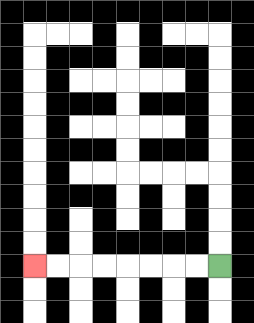{'start': '[9, 11]', 'end': '[1, 11]', 'path_directions': 'L,L,L,L,L,L,L,L', 'path_coordinates': '[[9, 11], [8, 11], [7, 11], [6, 11], [5, 11], [4, 11], [3, 11], [2, 11], [1, 11]]'}